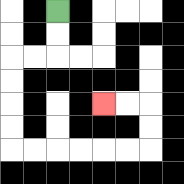{'start': '[2, 0]', 'end': '[4, 4]', 'path_directions': 'D,D,L,L,D,D,D,D,R,R,R,R,R,R,U,U,L,L', 'path_coordinates': '[[2, 0], [2, 1], [2, 2], [1, 2], [0, 2], [0, 3], [0, 4], [0, 5], [0, 6], [1, 6], [2, 6], [3, 6], [4, 6], [5, 6], [6, 6], [6, 5], [6, 4], [5, 4], [4, 4]]'}